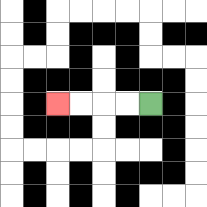{'start': '[6, 4]', 'end': '[2, 4]', 'path_directions': 'L,L,L,L', 'path_coordinates': '[[6, 4], [5, 4], [4, 4], [3, 4], [2, 4]]'}